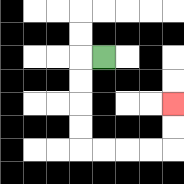{'start': '[4, 2]', 'end': '[7, 4]', 'path_directions': 'L,D,D,D,D,R,R,R,R,U,U', 'path_coordinates': '[[4, 2], [3, 2], [3, 3], [3, 4], [3, 5], [3, 6], [4, 6], [5, 6], [6, 6], [7, 6], [7, 5], [7, 4]]'}